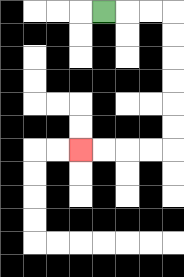{'start': '[4, 0]', 'end': '[3, 6]', 'path_directions': 'R,R,R,D,D,D,D,D,D,L,L,L,L', 'path_coordinates': '[[4, 0], [5, 0], [6, 0], [7, 0], [7, 1], [7, 2], [7, 3], [7, 4], [7, 5], [7, 6], [6, 6], [5, 6], [4, 6], [3, 6]]'}